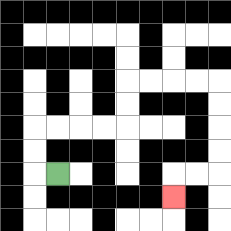{'start': '[2, 7]', 'end': '[7, 8]', 'path_directions': 'L,U,U,R,R,R,R,U,U,R,R,R,R,D,D,D,D,L,L,D', 'path_coordinates': '[[2, 7], [1, 7], [1, 6], [1, 5], [2, 5], [3, 5], [4, 5], [5, 5], [5, 4], [5, 3], [6, 3], [7, 3], [8, 3], [9, 3], [9, 4], [9, 5], [9, 6], [9, 7], [8, 7], [7, 7], [7, 8]]'}